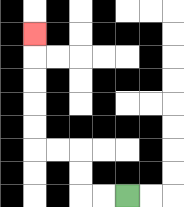{'start': '[5, 8]', 'end': '[1, 1]', 'path_directions': 'L,L,U,U,L,L,U,U,U,U,U', 'path_coordinates': '[[5, 8], [4, 8], [3, 8], [3, 7], [3, 6], [2, 6], [1, 6], [1, 5], [1, 4], [1, 3], [1, 2], [1, 1]]'}